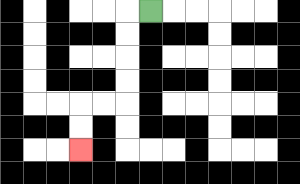{'start': '[6, 0]', 'end': '[3, 6]', 'path_directions': 'L,D,D,D,D,L,L,D,D', 'path_coordinates': '[[6, 0], [5, 0], [5, 1], [5, 2], [5, 3], [5, 4], [4, 4], [3, 4], [3, 5], [3, 6]]'}